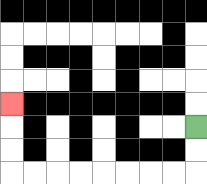{'start': '[8, 5]', 'end': '[0, 4]', 'path_directions': 'D,D,L,L,L,L,L,L,L,L,U,U,U', 'path_coordinates': '[[8, 5], [8, 6], [8, 7], [7, 7], [6, 7], [5, 7], [4, 7], [3, 7], [2, 7], [1, 7], [0, 7], [0, 6], [0, 5], [0, 4]]'}